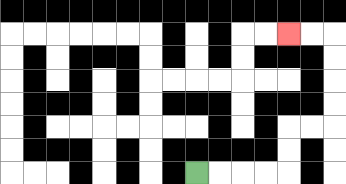{'start': '[8, 7]', 'end': '[12, 1]', 'path_directions': 'R,R,R,R,U,U,R,R,U,U,U,U,L,L', 'path_coordinates': '[[8, 7], [9, 7], [10, 7], [11, 7], [12, 7], [12, 6], [12, 5], [13, 5], [14, 5], [14, 4], [14, 3], [14, 2], [14, 1], [13, 1], [12, 1]]'}